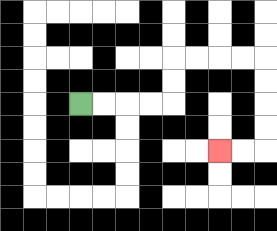{'start': '[3, 4]', 'end': '[9, 6]', 'path_directions': 'R,R,R,R,U,U,R,R,R,R,D,D,D,D,L,L', 'path_coordinates': '[[3, 4], [4, 4], [5, 4], [6, 4], [7, 4], [7, 3], [7, 2], [8, 2], [9, 2], [10, 2], [11, 2], [11, 3], [11, 4], [11, 5], [11, 6], [10, 6], [9, 6]]'}